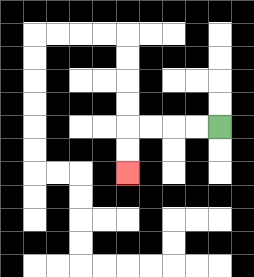{'start': '[9, 5]', 'end': '[5, 7]', 'path_directions': 'L,L,L,L,D,D', 'path_coordinates': '[[9, 5], [8, 5], [7, 5], [6, 5], [5, 5], [5, 6], [5, 7]]'}